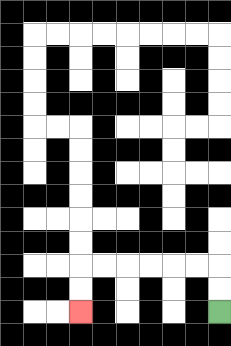{'start': '[9, 13]', 'end': '[3, 13]', 'path_directions': 'U,U,L,L,L,L,L,L,D,D', 'path_coordinates': '[[9, 13], [9, 12], [9, 11], [8, 11], [7, 11], [6, 11], [5, 11], [4, 11], [3, 11], [3, 12], [3, 13]]'}